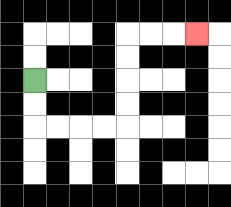{'start': '[1, 3]', 'end': '[8, 1]', 'path_directions': 'D,D,R,R,R,R,U,U,U,U,R,R,R', 'path_coordinates': '[[1, 3], [1, 4], [1, 5], [2, 5], [3, 5], [4, 5], [5, 5], [5, 4], [5, 3], [5, 2], [5, 1], [6, 1], [7, 1], [8, 1]]'}